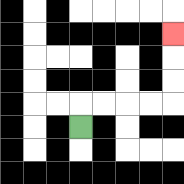{'start': '[3, 5]', 'end': '[7, 1]', 'path_directions': 'U,R,R,R,R,U,U,U', 'path_coordinates': '[[3, 5], [3, 4], [4, 4], [5, 4], [6, 4], [7, 4], [7, 3], [7, 2], [7, 1]]'}